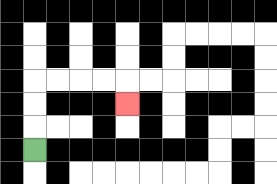{'start': '[1, 6]', 'end': '[5, 4]', 'path_directions': 'U,U,U,R,R,R,R,D', 'path_coordinates': '[[1, 6], [1, 5], [1, 4], [1, 3], [2, 3], [3, 3], [4, 3], [5, 3], [5, 4]]'}